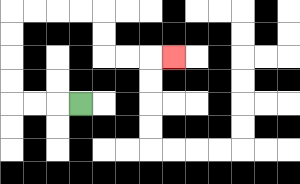{'start': '[3, 4]', 'end': '[7, 2]', 'path_directions': 'L,L,L,U,U,U,U,R,R,R,R,D,D,R,R,R', 'path_coordinates': '[[3, 4], [2, 4], [1, 4], [0, 4], [0, 3], [0, 2], [0, 1], [0, 0], [1, 0], [2, 0], [3, 0], [4, 0], [4, 1], [4, 2], [5, 2], [6, 2], [7, 2]]'}